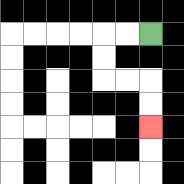{'start': '[6, 1]', 'end': '[6, 5]', 'path_directions': 'L,L,D,D,R,R,D,D', 'path_coordinates': '[[6, 1], [5, 1], [4, 1], [4, 2], [4, 3], [5, 3], [6, 3], [6, 4], [6, 5]]'}